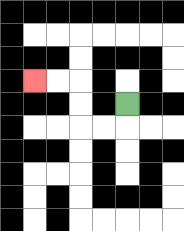{'start': '[5, 4]', 'end': '[1, 3]', 'path_directions': 'D,L,L,U,U,L,L', 'path_coordinates': '[[5, 4], [5, 5], [4, 5], [3, 5], [3, 4], [3, 3], [2, 3], [1, 3]]'}